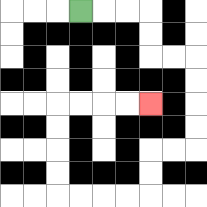{'start': '[3, 0]', 'end': '[6, 4]', 'path_directions': 'R,R,R,D,D,R,R,D,D,D,D,L,L,D,D,L,L,L,L,U,U,U,U,R,R,R,R', 'path_coordinates': '[[3, 0], [4, 0], [5, 0], [6, 0], [6, 1], [6, 2], [7, 2], [8, 2], [8, 3], [8, 4], [8, 5], [8, 6], [7, 6], [6, 6], [6, 7], [6, 8], [5, 8], [4, 8], [3, 8], [2, 8], [2, 7], [2, 6], [2, 5], [2, 4], [3, 4], [4, 4], [5, 4], [6, 4]]'}